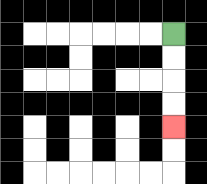{'start': '[7, 1]', 'end': '[7, 5]', 'path_directions': 'D,D,D,D', 'path_coordinates': '[[7, 1], [7, 2], [7, 3], [7, 4], [7, 5]]'}